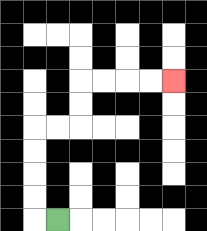{'start': '[2, 9]', 'end': '[7, 3]', 'path_directions': 'L,U,U,U,U,R,R,U,U,R,R,R,R', 'path_coordinates': '[[2, 9], [1, 9], [1, 8], [1, 7], [1, 6], [1, 5], [2, 5], [3, 5], [3, 4], [3, 3], [4, 3], [5, 3], [6, 3], [7, 3]]'}